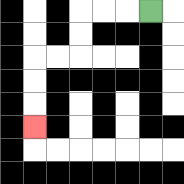{'start': '[6, 0]', 'end': '[1, 5]', 'path_directions': 'L,L,L,D,D,L,L,D,D,D', 'path_coordinates': '[[6, 0], [5, 0], [4, 0], [3, 0], [3, 1], [3, 2], [2, 2], [1, 2], [1, 3], [1, 4], [1, 5]]'}